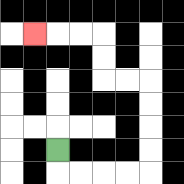{'start': '[2, 6]', 'end': '[1, 1]', 'path_directions': 'D,R,R,R,R,U,U,U,U,L,L,U,U,L,L,L', 'path_coordinates': '[[2, 6], [2, 7], [3, 7], [4, 7], [5, 7], [6, 7], [6, 6], [6, 5], [6, 4], [6, 3], [5, 3], [4, 3], [4, 2], [4, 1], [3, 1], [2, 1], [1, 1]]'}